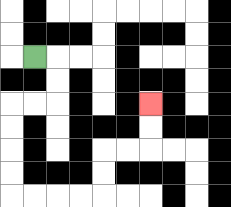{'start': '[1, 2]', 'end': '[6, 4]', 'path_directions': 'R,D,D,L,L,D,D,D,D,R,R,R,R,U,U,R,R,U,U', 'path_coordinates': '[[1, 2], [2, 2], [2, 3], [2, 4], [1, 4], [0, 4], [0, 5], [0, 6], [0, 7], [0, 8], [1, 8], [2, 8], [3, 8], [4, 8], [4, 7], [4, 6], [5, 6], [6, 6], [6, 5], [6, 4]]'}